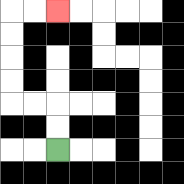{'start': '[2, 6]', 'end': '[2, 0]', 'path_directions': 'U,U,L,L,U,U,U,U,R,R', 'path_coordinates': '[[2, 6], [2, 5], [2, 4], [1, 4], [0, 4], [0, 3], [0, 2], [0, 1], [0, 0], [1, 0], [2, 0]]'}